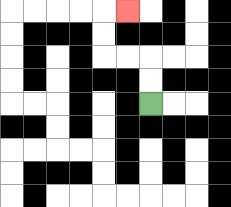{'start': '[6, 4]', 'end': '[5, 0]', 'path_directions': 'U,U,L,L,U,U,R', 'path_coordinates': '[[6, 4], [6, 3], [6, 2], [5, 2], [4, 2], [4, 1], [4, 0], [5, 0]]'}